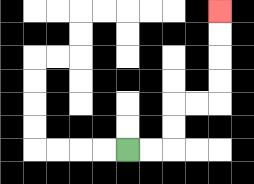{'start': '[5, 6]', 'end': '[9, 0]', 'path_directions': 'R,R,U,U,R,R,U,U,U,U', 'path_coordinates': '[[5, 6], [6, 6], [7, 6], [7, 5], [7, 4], [8, 4], [9, 4], [9, 3], [9, 2], [9, 1], [9, 0]]'}